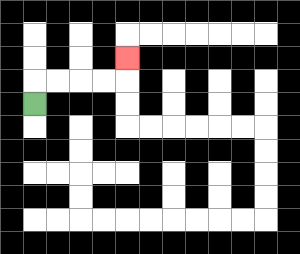{'start': '[1, 4]', 'end': '[5, 2]', 'path_directions': 'U,R,R,R,R,U', 'path_coordinates': '[[1, 4], [1, 3], [2, 3], [3, 3], [4, 3], [5, 3], [5, 2]]'}